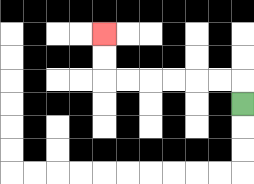{'start': '[10, 4]', 'end': '[4, 1]', 'path_directions': 'U,L,L,L,L,L,L,U,U', 'path_coordinates': '[[10, 4], [10, 3], [9, 3], [8, 3], [7, 3], [6, 3], [5, 3], [4, 3], [4, 2], [4, 1]]'}